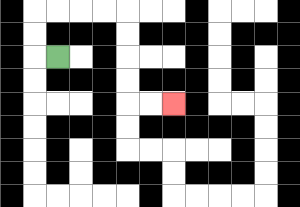{'start': '[2, 2]', 'end': '[7, 4]', 'path_directions': 'L,U,U,R,R,R,R,D,D,D,D,R,R', 'path_coordinates': '[[2, 2], [1, 2], [1, 1], [1, 0], [2, 0], [3, 0], [4, 0], [5, 0], [5, 1], [5, 2], [5, 3], [5, 4], [6, 4], [7, 4]]'}